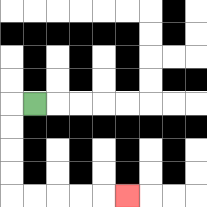{'start': '[1, 4]', 'end': '[5, 8]', 'path_directions': 'L,D,D,D,D,R,R,R,R,R', 'path_coordinates': '[[1, 4], [0, 4], [0, 5], [0, 6], [0, 7], [0, 8], [1, 8], [2, 8], [3, 8], [4, 8], [5, 8]]'}